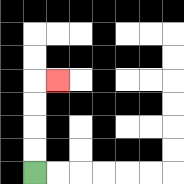{'start': '[1, 7]', 'end': '[2, 3]', 'path_directions': 'U,U,U,U,R', 'path_coordinates': '[[1, 7], [1, 6], [1, 5], [1, 4], [1, 3], [2, 3]]'}